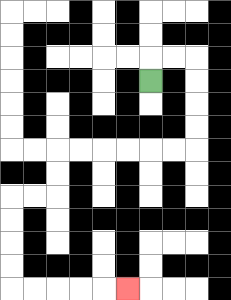{'start': '[6, 3]', 'end': '[5, 12]', 'path_directions': 'U,R,R,D,D,D,D,L,L,L,L,L,L,D,D,L,L,D,D,D,D,R,R,R,R,R', 'path_coordinates': '[[6, 3], [6, 2], [7, 2], [8, 2], [8, 3], [8, 4], [8, 5], [8, 6], [7, 6], [6, 6], [5, 6], [4, 6], [3, 6], [2, 6], [2, 7], [2, 8], [1, 8], [0, 8], [0, 9], [0, 10], [0, 11], [0, 12], [1, 12], [2, 12], [3, 12], [4, 12], [5, 12]]'}